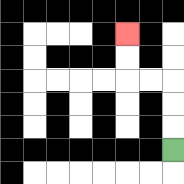{'start': '[7, 6]', 'end': '[5, 1]', 'path_directions': 'U,U,U,L,L,U,U', 'path_coordinates': '[[7, 6], [7, 5], [7, 4], [7, 3], [6, 3], [5, 3], [5, 2], [5, 1]]'}